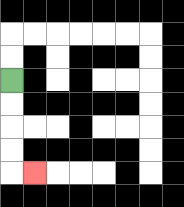{'start': '[0, 3]', 'end': '[1, 7]', 'path_directions': 'D,D,D,D,R', 'path_coordinates': '[[0, 3], [0, 4], [0, 5], [0, 6], [0, 7], [1, 7]]'}